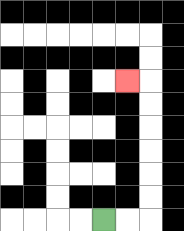{'start': '[4, 9]', 'end': '[5, 3]', 'path_directions': 'R,R,U,U,U,U,U,U,L', 'path_coordinates': '[[4, 9], [5, 9], [6, 9], [6, 8], [6, 7], [6, 6], [6, 5], [6, 4], [6, 3], [5, 3]]'}